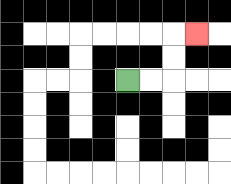{'start': '[5, 3]', 'end': '[8, 1]', 'path_directions': 'R,R,U,U,R', 'path_coordinates': '[[5, 3], [6, 3], [7, 3], [7, 2], [7, 1], [8, 1]]'}